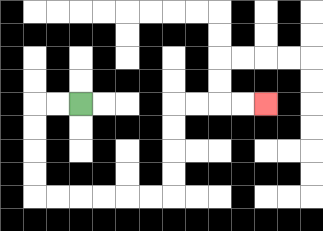{'start': '[3, 4]', 'end': '[11, 4]', 'path_directions': 'L,L,D,D,D,D,R,R,R,R,R,R,U,U,U,U,R,R,R,R', 'path_coordinates': '[[3, 4], [2, 4], [1, 4], [1, 5], [1, 6], [1, 7], [1, 8], [2, 8], [3, 8], [4, 8], [5, 8], [6, 8], [7, 8], [7, 7], [7, 6], [7, 5], [7, 4], [8, 4], [9, 4], [10, 4], [11, 4]]'}